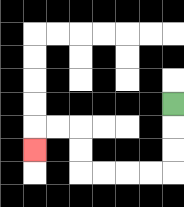{'start': '[7, 4]', 'end': '[1, 6]', 'path_directions': 'D,D,D,L,L,L,L,U,U,L,L,D', 'path_coordinates': '[[7, 4], [7, 5], [7, 6], [7, 7], [6, 7], [5, 7], [4, 7], [3, 7], [3, 6], [3, 5], [2, 5], [1, 5], [1, 6]]'}